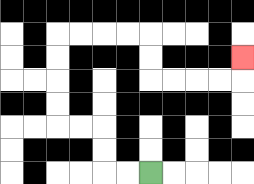{'start': '[6, 7]', 'end': '[10, 2]', 'path_directions': 'L,L,U,U,L,L,U,U,U,U,R,R,R,R,D,D,R,R,R,R,U', 'path_coordinates': '[[6, 7], [5, 7], [4, 7], [4, 6], [4, 5], [3, 5], [2, 5], [2, 4], [2, 3], [2, 2], [2, 1], [3, 1], [4, 1], [5, 1], [6, 1], [6, 2], [6, 3], [7, 3], [8, 3], [9, 3], [10, 3], [10, 2]]'}